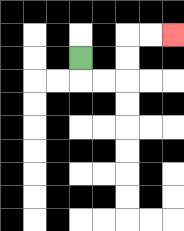{'start': '[3, 2]', 'end': '[7, 1]', 'path_directions': 'D,R,R,U,U,R,R', 'path_coordinates': '[[3, 2], [3, 3], [4, 3], [5, 3], [5, 2], [5, 1], [6, 1], [7, 1]]'}